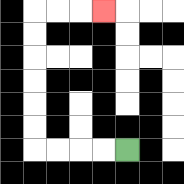{'start': '[5, 6]', 'end': '[4, 0]', 'path_directions': 'L,L,L,L,U,U,U,U,U,U,R,R,R', 'path_coordinates': '[[5, 6], [4, 6], [3, 6], [2, 6], [1, 6], [1, 5], [1, 4], [1, 3], [1, 2], [1, 1], [1, 0], [2, 0], [3, 0], [4, 0]]'}